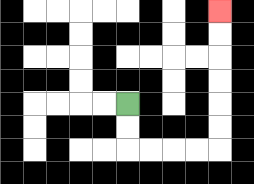{'start': '[5, 4]', 'end': '[9, 0]', 'path_directions': 'D,D,R,R,R,R,U,U,U,U,U,U', 'path_coordinates': '[[5, 4], [5, 5], [5, 6], [6, 6], [7, 6], [8, 6], [9, 6], [9, 5], [9, 4], [9, 3], [9, 2], [9, 1], [9, 0]]'}